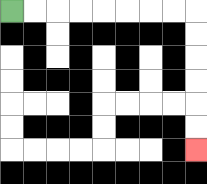{'start': '[0, 0]', 'end': '[8, 6]', 'path_directions': 'R,R,R,R,R,R,R,R,D,D,D,D,D,D', 'path_coordinates': '[[0, 0], [1, 0], [2, 0], [3, 0], [4, 0], [5, 0], [6, 0], [7, 0], [8, 0], [8, 1], [8, 2], [8, 3], [8, 4], [8, 5], [8, 6]]'}